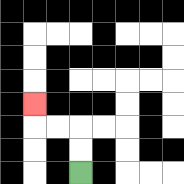{'start': '[3, 7]', 'end': '[1, 4]', 'path_directions': 'U,U,L,L,U', 'path_coordinates': '[[3, 7], [3, 6], [3, 5], [2, 5], [1, 5], [1, 4]]'}